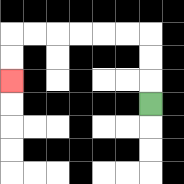{'start': '[6, 4]', 'end': '[0, 3]', 'path_directions': 'U,U,U,L,L,L,L,L,L,D,D', 'path_coordinates': '[[6, 4], [6, 3], [6, 2], [6, 1], [5, 1], [4, 1], [3, 1], [2, 1], [1, 1], [0, 1], [0, 2], [0, 3]]'}